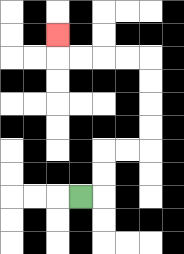{'start': '[3, 8]', 'end': '[2, 1]', 'path_directions': 'R,U,U,R,R,U,U,U,U,L,L,L,L,U', 'path_coordinates': '[[3, 8], [4, 8], [4, 7], [4, 6], [5, 6], [6, 6], [6, 5], [6, 4], [6, 3], [6, 2], [5, 2], [4, 2], [3, 2], [2, 2], [2, 1]]'}